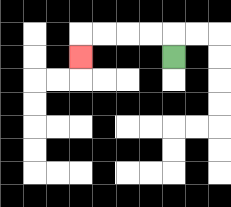{'start': '[7, 2]', 'end': '[3, 2]', 'path_directions': 'U,L,L,L,L,D', 'path_coordinates': '[[7, 2], [7, 1], [6, 1], [5, 1], [4, 1], [3, 1], [3, 2]]'}